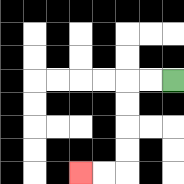{'start': '[7, 3]', 'end': '[3, 7]', 'path_directions': 'L,L,D,D,D,D,L,L', 'path_coordinates': '[[7, 3], [6, 3], [5, 3], [5, 4], [5, 5], [5, 6], [5, 7], [4, 7], [3, 7]]'}